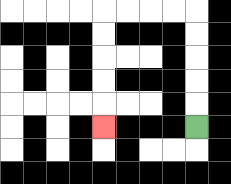{'start': '[8, 5]', 'end': '[4, 5]', 'path_directions': 'U,U,U,U,U,L,L,L,L,D,D,D,D,D', 'path_coordinates': '[[8, 5], [8, 4], [8, 3], [8, 2], [8, 1], [8, 0], [7, 0], [6, 0], [5, 0], [4, 0], [4, 1], [4, 2], [4, 3], [4, 4], [4, 5]]'}